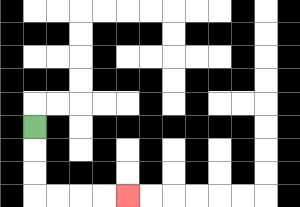{'start': '[1, 5]', 'end': '[5, 8]', 'path_directions': 'D,D,D,R,R,R,R', 'path_coordinates': '[[1, 5], [1, 6], [1, 7], [1, 8], [2, 8], [3, 8], [4, 8], [5, 8]]'}